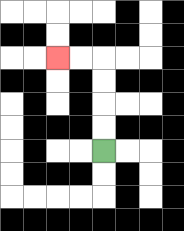{'start': '[4, 6]', 'end': '[2, 2]', 'path_directions': 'U,U,U,U,L,L', 'path_coordinates': '[[4, 6], [4, 5], [4, 4], [4, 3], [4, 2], [3, 2], [2, 2]]'}